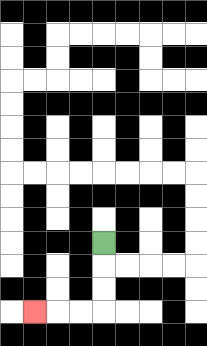{'start': '[4, 10]', 'end': '[1, 13]', 'path_directions': 'D,D,D,L,L,L', 'path_coordinates': '[[4, 10], [4, 11], [4, 12], [4, 13], [3, 13], [2, 13], [1, 13]]'}